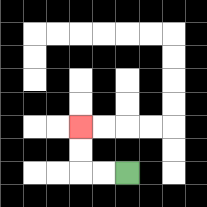{'start': '[5, 7]', 'end': '[3, 5]', 'path_directions': 'L,L,U,U', 'path_coordinates': '[[5, 7], [4, 7], [3, 7], [3, 6], [3, 5]]'}